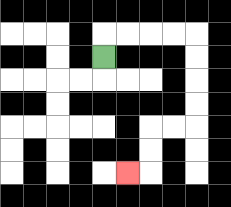{'start': '[4, 2]', 'end': '[5, 7]', 'path_directions': 'U,R,R,R,R,D,D,D,D,L,L,D,D,L', 'path_coordinates': '[[4, 2], [4, 1], [5, 1], [6, 1], [7, 1], [8, 1], [8, 2], [8, 3], [8, 4], [8, 5], [7, 5], [6, 5], [6, 6], [6, 7], [5, 7]]'}